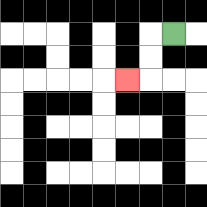{'start': '[7, 1]', 'end': '[5, 3]', 'path_directions': 'L,D,D,L', 'path_coordinates': '[[7, 1], [6, 1], [6, 2], [6, 3], [5, 3]]'}